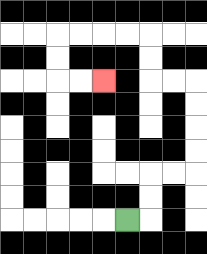{'start': '[5, 9]', 'end': '[4, 3]', 'path_directions': 'R,U,U,R,R,U,U,U,U,L,L,U,U,L,L,L,L,D,D,R,R', 'path_coordinates': '[[5, 9], [6, 9], [6, 8], [6, 7], [7, 7], [8, 7], [8, 6], [8, 5], [8, 4], [8, 3], [7, 3], [6, 3], [6, 2], [6, 1], [5, 1], [4, 1], [3, 1], [2, 1], [2, 2], [2, 3], [3, 3], [4, 3]]'}